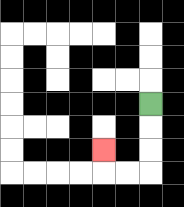{'start': '[6, 4]', 'end': '[4, 6]', 'path_directions': 'D,D,D,L,L,U', 'path_coordinates': '[[6, 4], [6, 5], [6, 6], [6, 7], [5, 7], [4, 7], [4, 6]]'}